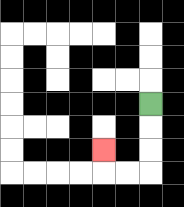{'start': '[6, 4]', 'end': '[4, 6]', 'path_directions': 'D,D,D,L,L,U', 'path_coordinates': '[[6, 4], [6, 5], [6, 6], [6, 7], [5, 7], [4, 7], [4, 6]]'}